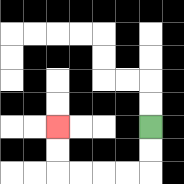{'start': '[6, 5]', 'end': '[2, 5]', 'path_directions': 'D,D,L,L,L,L,U,U', 'path_coordinates': '[[6, 5], [6, 6], [6, 7], [5, 7], [4, 7], [3, 7], [2, 7], [2, 6], [2, 5]]'}